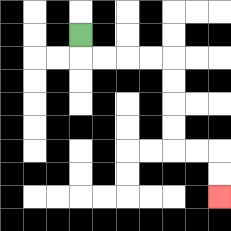{'start': '[3, 1]', 'end': '[9, 8]', 'path_directions': 'D,R,R,R,R,D,D,D,D,R,R,D,D', 'path_coordinates': '[[3, 1], [3, 2], [4, 2], [5, 2], [6, 2], [7, 2], [7, 3], [7, 4], [7, 5], [7, 6], [8, 6], [9, 6], [9, 7], [9, 8]]'}